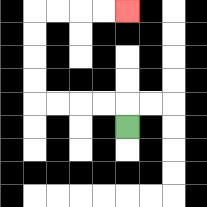{'start': '[5, 5]', 'end': '[5, 0]', 'path_directions': 'U,L,L,L,L,U,U,U,U,R,R,R,R', 'path_coordinates': '[[5, 5], [5, 4], [4, 4], [3, 4], [2, 4], [1, 4], [1, 3], [1, 2], [1, 1], [1, 0], [2, 0], [3, 0], [4, 0], [5, 0]]'}